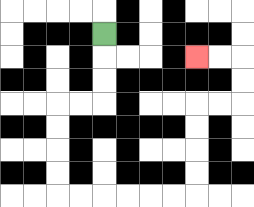{'start': '[4, 1]', 'end': '[8, 2]', 'path_directions': 'D,D,D,L,L,D,D,D,D,R,R,R,R,R,R,U,U,U,U,R,R,U,U,L,L', 'path_coordinates': '[[4, 1], [4, 2], [4, 3], [4, 4], [3, 4], [2, 4], [2, 5], [2, 6], [2, 7], [2, 8], [3, 8], [4, 8], [5, 8], [6, 8], [7, 8], [8, 8], [8, 7], [8, 6], [8, 5], [8, 4], [9, 4], [10, 4], [10, 3], [10, 2], [9, 2], [8, 2]]'}